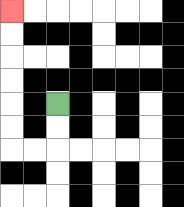{'start': '[2, 4]', 'end': '[0, 0]', 'path_directions': 'D,D,L,L,U,U,U,U,U,U', 'path_coordinates': '[[2, 4], [2, 5], [2, 6], [1, 6], [0, 6], [0, 5], [0, 4], [0, 3], [0, 2], [0, 1], [0, 0]]'}